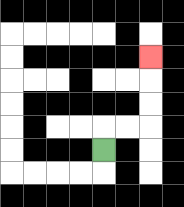{'start': '[4, 6]', 'end': '[6, 2]', 'path_directions': 'U,R,R,U,U,U', 'path_coordinates': '[[4, 6], [4, 5], [5, 5], [6, 5], [6, 4], [6, 3], [6, 2]]'}